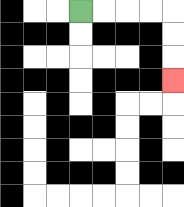{'start': '[3, 0]', 'end': '[7, 3]', 'path_directions': 'R,R,R,R,D,D,D', 'path_coordinates': '[[3, 0], [4, 0], [5, 0], [6, 0], [7, 0], [7, 1], [7, 2], [7, 3]]'}